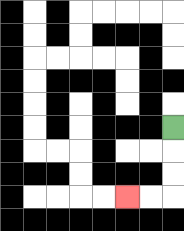{'start': '[7, 5]', 'end': '[5, 8]', 'path_directions': 'D,D,D,L,L', 'path_coordinates': '[[7, 5], [7, 6], [7, 7], [7, 8], [6, 8], [5, 8]]'}